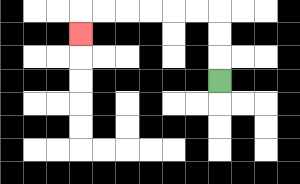{'start': '[9, 3]', 'end': '[3, 1]', 'path_directions': 'U,U,U,L,L,L,L,L,L,D', 'path_coordinates': '[[9, 3], [9, 2], [9, 1], [9, 0], [8, 0], [7, 0], [6, 0], [5, 0], [4, 0], [3, 0], [3, 1]]'}